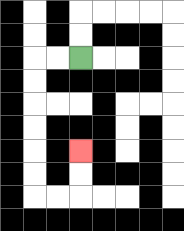{'start': '[3, 2]', 'end': '[3, 6]', 'path_directions': 'L,L,D,D,D,D,D,D,R,R,U,U', 'path_coordinates': '[[3, 2], [2, 2], [1, 2], [1, 3], [1, 4], [1, 5], [1, 6], [1, 7], [1, 8], [2, 8], [3, 8], [3, 7], [3, 6]]'}